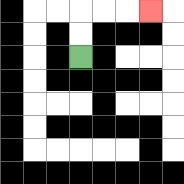{'start': '[3, 2]', 'end': '[6, 0]', 'path_directions': 'U,U,R,R,R', 'path_coordinates': '[[3, 2], [3, 1], [3, 0], [4, 0], [5, 0], [6, 0]]'}